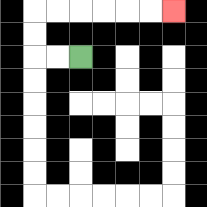{'start': '[3, 2]', 'end': '[7, 0]', 'path_directions': 'L,L,U,U,R,R,R,R,R,R', 'path_coordinates': '[[3, 2], [2, 2], [1, 2], [1, 1], [1, 0], [2, 0], [3, 0], [4, 0], [5, 0], [6, 0], [7, 0]]'}